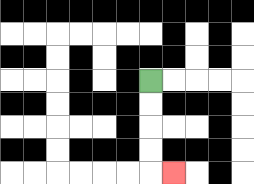{'start': '[6, 3]', 'end': '[7, 7]', 'path_directions': 'D,D,D,D,R', 'path_coordinates': '[[6, 3], [6, 4], [6, 5], [6, 6], [6, 7], [7, 7]]'}